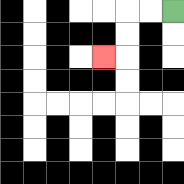{'start': '[7, 0]', 'end': '[4, 2]', 'path_directions': 'L,L,D,D,L', 'path_coordinates': '[[7, 0], [6, 0], [5, 0], [5, 1], [5, 2], [4, 2]]'}